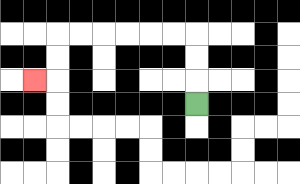{'start': '[8, 4]', 'end': '[1, 3]', 'path_directions': 'U,U,U,L,L,L,L,L,L,D,D,L', 'path_coordinates': '[[8, 4], [8, 3], [8, 2], [8, 1], [7, 1], [6, 1], [5, 1], [4, 1], [3, 1], [2, 1], [2, 2], [2, 3], [1, 3]]'}